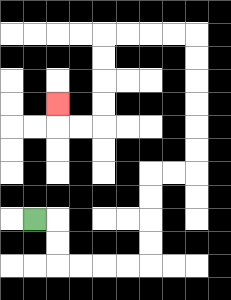{'start': '[1, 9]', 'end': '[2, 4]', 'path_directions': 'R,D,D,R,R,R,R,U,U,U,U,R,R,U,U,U,U,U,U,L,L,L,L,D,D,D,D,L,L,U', 'path_coordinates': '[[1, 9], [2, 9], [2, 10], [2, 11], [3, 11], [4, 11], [5, 11], [6, 11], [6, 10], [6, 9], [6, 8], [6, 7], [7, 7], [8, 7], [8, 6], [8, 5], [8, 4], [8, 3], [8, 2], [8, 1], [7, 1], [6, 1], [5, 1], [4, 1], [4, 2], [4, 3], [4, 4], [4, 5], [3, 5], [2, 5], [2, 4]]'}